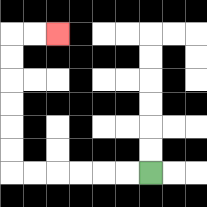{'start': '[6, 7]', 'end': '[2, 1]', 'path_directions': 'L,L,L,L,L,L,U,U,U,U,U,U,R,R', 'path_coordinates': '[[6, 7], [5, 7], [4, 7], [3, 7], [2, 7], [1, 7], [0, 7], [0, 6], [0, 5], [0, 4], [0, 3], [0, 2], [0, 1], [1, 1], [2, 1]]'}